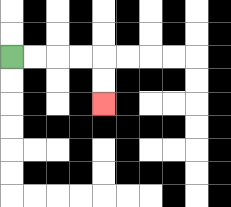{'start': '[0, 2]', 'end': '[4, 4]', 'path_directions': 'R,R,R,R,D,D', 'path_coordinates': '[[0, 2], [1, 2], [2, 2], [3, 2], [4, 2], [4, 3], [4, 4]]'}